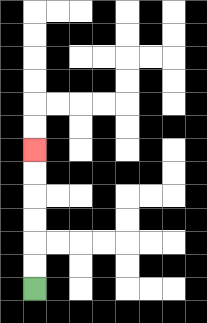{'start': '[1, 12]', 'end': '[1, 6]', 'path_directions': 'U,U,U,U,U,U', 'path_coordinates': '[[1, 12], [1, 11], [1, 10], [1, 9], [1, 8], [1, 7], [1, 6]]'}